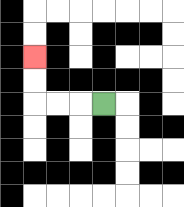{'start': '[4, 4]', 'end': '[1, 2]', 'path_directions': 'L,L,L,U,U', 'path_coordinates': '[[4, 4], [3, 4], [2, 4], [1, 4], [1, 3], [1, 2]]'}